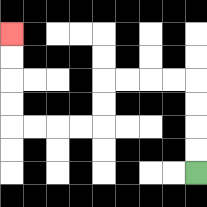{'start': '[8, 7]', 'end': '[0, 1]', 'path_directions': 'U,U,U,U,L,L,L,L,D,D,L,L,L,L,U,U,U,U', 'path_coordinates': '[[8, 7], [8, 6], [8, 5], [8, 4], [8, 3], [7, 3], [6, 3], [5, 3], [4, 3], [4, 4], [4, 5], [3, 5], [2, 5], [1, 5], [0, 5], [0, 4], [0, 3], [0, 2], [0, 1]]'}